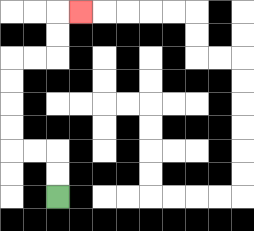{'start': '[2, 8]', 'end': '[3, 0]', 'path_directions': 'U,U,L,L,U,U,U,U,R,R,U,U,R', 'path_coordinates': '[[2, 8], [2, 7], [2, 6], [1, 6], [0, 6], [0, 5], [0, 4], [0, 3], [0, 2], [1, 2], [2, 2], [2, 1], [2, 0], [3, 0]]'}